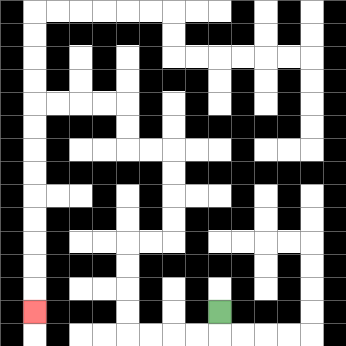{'start': '[9, 13]', 'end': '[1, 13]', 'path_directions': 'D,L,L,L,L,U,U,U,U,R,R,U,U,U,U,L,L,U,U,L,L,L,L,D,D,D,D,D,D,D,D,D', 'path_coordinates': '[[9, 13], [9, 14], [8, 14], [7, 14], [6, 14], [5, 14], [5, 13], [5, 12], [5, 11], [5, 10], [6, 10], [7, 10], [7, 9], [7, 8], [7, 7], [7, 6], [6, 6], [5, 6], [5, 5], [5, 4], [4, 4], [3, 4], [2, 4], [1, 4], [1, 5], [1, 6], [1, 7], [1, 8], [1, 9], [1, 10], [1, 11], [1, 12], [1, 13]]'}